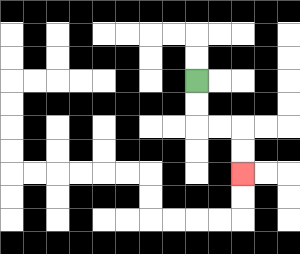{'start': '[8, 3]', 'end': '[10, 7]', 'path_directions': 'D,D,R,R,D,D', 'path_coordinates': '[[8, 3], [8, 4], [8, 5], [9, 5], [10, 5], [10, 6], [10, 7]]'}